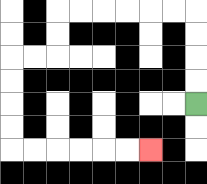{'start': '[8, 4]', 'end': '[6, 6]', 'path_directions': 'U,U,U,U,L,L,L,L,L,L,D,D,L,L,D,D,D,D,R,R,R,R,R,R', 'path_coordinates': '[[8, 4], [8, 3], [8, 2], [8, 1], [8, 0], [7, 0], [6, 0], [5, 0], [4, 0], [3, 0], [2, 0], [2, 1], [2, 2], [1, 2], [0, 2], [0, 3], [0, 4], [0, 5], [0, 6], [1, 6], [2, 6], [3, 6], [4, 6], [5, 6], [6, 6]]'}